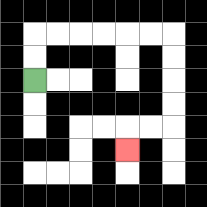{'start': '[1, 3]', 'end': '[5, 6]', 'path_directions': 'U,U,R,R,R,R,R,R,D,D,D,D,L,L,D', 'path_coordinates': '[[1, 3], [1, 2], [1, 1], [2, 1], [3, 1], [4, 1], [5, 1], [6, 1], [7, 1], [7, 2], [7, 3], [7, 4], [7, 5], [6, 5], [5, 5], [5, 6]]'}